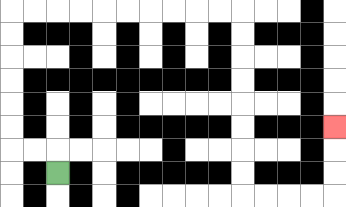{'start': '[2, 7]', 'end': '[14, 5]', 'path_directions': 'U,L,L,U,U,U,U,U,U,R,R,R,R,R,R,R,R,R,R,D,D,D,D,D,D,D,D,R,R,R,R,U,U,U', 'path_coordinates': '[[2, 7], [2, 6], [1, 6], [0, 6], [0, 5], [0, 4], [0, 3], [0, 2], [0, 1], [0, 0], [1, 0], [2, 0], [3, 0], [4, 0], [5, 0], [6, 0], [7, 0], [8, 0], [9, 0], [10, 0], [10, 1], [10, 2], [10, 3], [10, 4], [10, 5], [10, 6], [10, 7], [10, 8], [11, 8], [12, 8], [13, 8], [14, 8], [14, 7], [14, 6], [14, 5]]'}